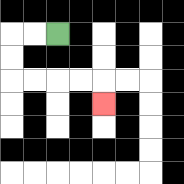{'start': '[2, 1]', 'end': '[4, 4]', 'path_directions': 'L,L,D,D,R,R,R,R,D', 'path_coordinates': '[[2, 1], [1, 1], [0, 1], [0, 2], [0, 3], [1, 3], [2, 3], [3, 3], [4, 3], [4, 4]]'}